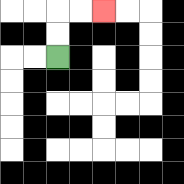{'start': '[2, 2]', 'end': '[4, 0]', 'path_directions': 'U,U,R,R', 'path_coordinates': '[[2, 2], [2, 1], [2, 0], [3, 0], [4, 0]]'}